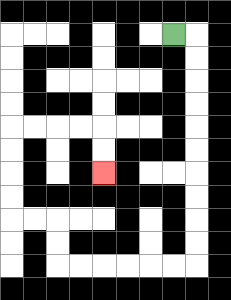{'start': '[7, 1]', 'end': '[4, 7]', 'path_directions': 'R,D,D,D,D,D,D,D,D,D,D,L,L,L,L,L,L,U,U,L,L,U,U,U,U,R,R,R,R,D,D', 'path_coordinates': '[[7, 1], [8, 1], [8, 2], [8, 3], [8, 4], [8, 5], [8, 6], [8, 7], [8, 8], [8, 9], [8, 10], [8, 11], [7, 11], [6, 11], [5, 11], [4, 11], [3, 11], [2, 11], [2, 10], [2, 9], [1, 9], [0, 9], [0, 8], [0, 7], [0, 6], [0, 5], [1, 5], [2, 5], [3, 5], [4, 5], [4, 6], [4, 7]]'}